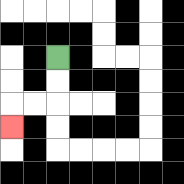{'start': '[2, 2]', 'end': '[0, 5]', 'path_directions': 'D,D,L,L,D', 'path_coordinates': '[[2, 2], [2, 3], [2, 4], [1, 4], [0, 4], [0, 5]]'}